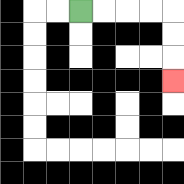{'start': '[3, 0]', 'end': '[7, 3]', 'path_directions': 'R,R,R,R,D,D,D', 'path_coordinates': '[[3, 0], [4, 0], [5, 0], [6, 0], [7, 0], [7, 1], [7, 2], [7, 3]]'}